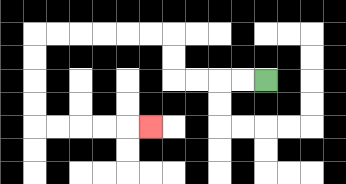{'start': '[11, 3]', 'end': '[6, 5]', 'path_directions': 'L,L,L,L,U,U,L,L,L,L,L,L,D,D,D,D,R,R,R,R,R', 'path_coordinates': '[[11, 3], [10, 3], [9, 3], [8, 3], [7, 3], [7, 2], [7, 1], [6, 1], [5, 1], [4, 1], [3, 1], [2, 1], [1, 1], [1, 2], [1, 3], [1, 4], [1, 5], [2, 5], [3, 5], [4, 5], [5, 5], [6, 5]]'}